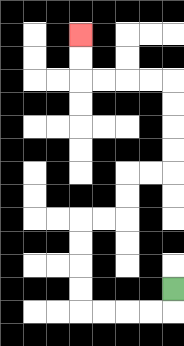{'start': '[7, 12]', 'end': '[3, 1]', 'path_directions': 'D,L,L,L,L,U,U,U,U,R,R,U,U,R,R,U,U,U,U,L,L,L,L,U,U', 'path_coordinates': '[[7, 12], [7, 13], [6, 13], [5, 13], [4, 13], [3, 13], [3, 12], [3, 11], [3, 10], [3, 9], [4, 9], [5, 9], [5, 8], [5, 7], [6, 7], [7, 7], [7, 6], [7, 5], [7, 4], [7, 3], [6, 3], [5, 3], [4, 3], [3, 3], [3, 2], [3, 1]]'}